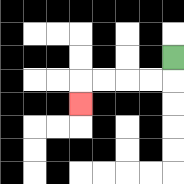{'start': '[7, 2]', 'end': '[3, 4]', 'path_directions': 'D,L,L,L,L,D', 'path_coordinates': '[[7, 2], [7, 3], [6, 3], [5, 3], [4, 3], [3, 3], [3, 4]]'}